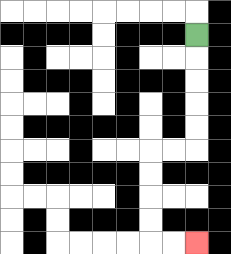{'start': '[8, 1]', 'end': '[8, 10]', 'path_directions': 'D,D,D,D,D,L,L,D,D,D,D,R,R', 'path_coordinates': '[[8, 1], [8, 2], [8, 3], [8, 4], [8, 5], [8, 6], [7, 6], [6, 6], [6, 7], [6, 8], [6, 9], [6, 10], [7, 10], [8, 10]]'}